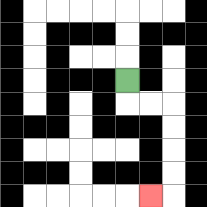{'start': '[5, 3]', 'end': '[6, 8]', 'path_directions': 'D,R,R,D,D,D,D,L', 'path_coordinates': '[[5, 3], [5, 4], [6, 4], [7, 4], [7, 5], [7, 6], [7, 7], [7, 8], [6, 8]]'}